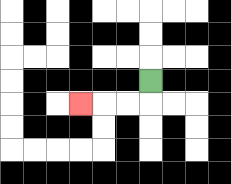{'start': '[6, 3]', 'end': '[3, 4]', 'path_directions': 'D,L,L,L', 'path_coordinates': '[[6, 3], [6, 4], [5, 4], [4, 4], [3, 4]]'}